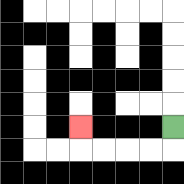{'start': '[7, 5]', 'end': '[3, 5]', 'path_directions': 'D,L,L,L,L,U', 'path_coordinates': '[[7, 5], [7, 6], [6, 6], [5, 6], [4, 6], [3, 6], [3, 5]]'}